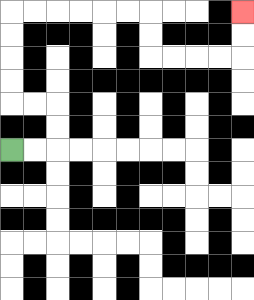{'start': '[0, 6]', 'end': '[10, 0]', 'path_directions': 'R,R,U,U,L,L,U,U,U,U,R,R,R,R,R,R,D,D,R,R,R,R,U,U', 'path_coordinates': '[[0, 6], [1, 6], [2, 6], [2, 5], [2, 4], [1, 4], [0, 4], [0, 3], [0, 2], [0, 1], [0, 0], [1, 0], [2, 0], [3, 0], [4, 0], [5, 0], [6, 0], [6, 1], [6, 2], [7, 2], [8, 2], [9, 2], [10, 2], [10, 1], [10, 0]]'}